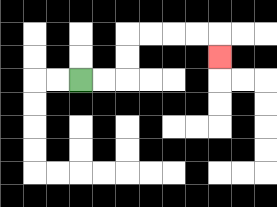{'start': '[3, 3]', 'end': '[9, 2]', 'path_directions': 'R,R,U,U,R,R,R,R,D', 'path_coordinates': '[[3, 3], [4, 3], [5, 3], [5, 2], [5, 1], [6, 1], [7, 1], [8, 1], [9, 1], [9, 2]]'}